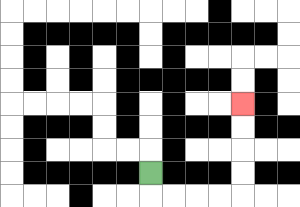{'start': '[6, 7]', 'end': '[10, 4]', 'path_directions': 'D,R,R,R,R,U,U,U,U', 'path_coordinates': '[[6, 7], [6, 8], [7, 8], [8, 8], [9, 8], [10, 8], [10, 7], [10, 6], [10, 5], [10, 4]]'}